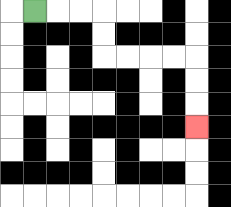{'start': '[1, 0]', 'end': '[8, 5]', 'path_directions': 'R,R,R,D,D,R,R,R,R,D,D,D', 'path_coordinates': '[[1, 0], [2, 0], [3, 0], [4, 0], [4, 1], [4, 2], [5, 2], [6, 2], [7, 2], [8, 2], [8, 3], [8, 4], [8, 5]]'}